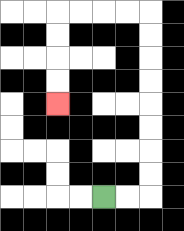{'start': '[4, 8]', 'end': '[2, 4]', 'path_directions': 'R,R,U,U,U,U,U,U,U,U,L,L,L,L,D,D,D,D', 'path_coordinates': '[[4, 8], [5, 8], [6, 8], [6, 7], [6, 6], [6, 5], [6, 4], [6, 3], [6, 2], [6, 1], [6, 0], [5, 0], [4, 0], [3, 0], [2, 0], [2, 1], [2, 2], [2, 3], [2, 4]]'}